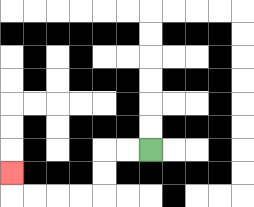{'start': '[6, 6]', 'end': '[0, 7]', 'path_directions': 'L,L,D,D,L,L,L,L,U', 'path_coordinates': '[[6, 6], [5, 6], [4, 6], [4, 7], [4, 8], [3, 8], [2, 8], [1, 8], [0, 8], [0, 7]]'}